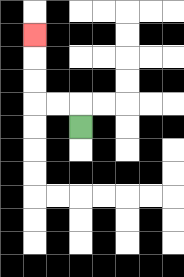{'start': '[3, 5]', 'end': '[1, 1]', 'path_directions': 'U,L,L,U,U,U', 'path_coordinates': '[[3, 5], [3, 4], [2, 4], [1, 4], [1, 3], [1, 2], [1, 1]]'}